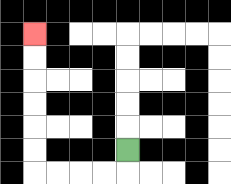{'start': '[5, 6]', 'end': '[1, 1]', 'path_directions': 'D,L,L,L,L,U,U,U,U,U,U', 'path_coordinates': '[[5, 6], [5, 7], [4, 7], [3, 7], [2, 7], [1, 7], [1, 6], [1, 5], [1, 4], [1, 3], [1, 2], [1, 1]]'}